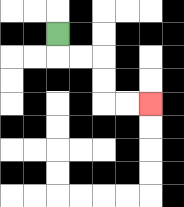{'start': '[2, 1]', 'end': '[6, 4]', 'path_directions': 'D,R,R,D,D,R,R', 'path_coordinates': '[[2, 1], [2, 2], [3, 2], [4, 2], [4, 3], [4, 4], [5, 4], [6, 4]]'}